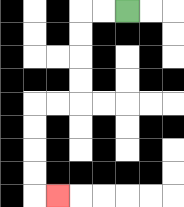{'start': '[5, 0]', 'end': '[2, 8]', 'path_directions': 'L,L,D,D,D,D,L,L,D,D,D,D,R', 'path_coordinates': '[[5, 0], [4, 0], [3, 0], [3, 1], [3, 2], [3, 3], [3, 4], [2, 4], [1, 4], [1, 5], [1, 6], [1, 7], [1, 8], [2, 8]]'}